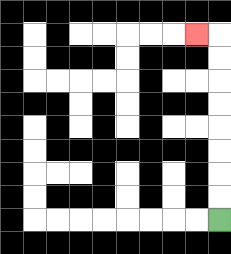{'start': '[9, 9]', 'end': '[8, 1]', 'path_directions': 'U,U,U,U,U,U,U,U,L', 'path_coordinates': '[[9, 9], [9, 8], [9, 7], [9, 6], [9, 5], [9, 4], [9, 3], [9, 2], [9, 1], [8, 1]]'}